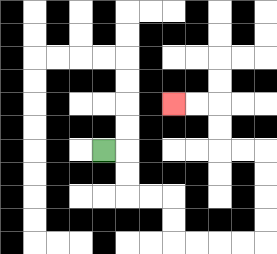{'start': '[4, 6]', 'end': '[7, 4]', 'path_directions': 'R,D,D,R,R,D,D,R,R,R,R,U,U,U,U,L,L,U,U,L,L', 'path_coordinates': '[[4, 6], [5, 6], [5, 7], [5, 8], [6, 8], [7, 8], [7, 9], [7, 10], [8, 10], [9, 10], [10, 10], [11, 10], [11, 9], [11, 8], [11, 7], [11, 6], [10, 6], [9, 6], [9, 5], [9, 4], [8, 4], [7, 4]]'}